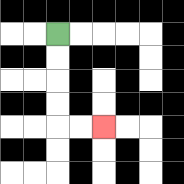{'start': '[2, 1]', 'end': '[4, 5]', 'path_directions': 'D,D,D,D,R,R', 'path_coordinates': '[[2, 1], [2, 2], [2, 3], [2, 4], [2, 5], [3, 5], [4, 5]]'}